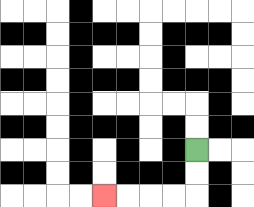{'start': '[8, 6]', 'end': '[4, 8]', 'path_directions': 'D,D,L,L,L,L', 'path_coordinates': '[[8, 6], [8, 7], [8, 8], [7, 8], [6, 8], [5, 8], [4, 8]]'}